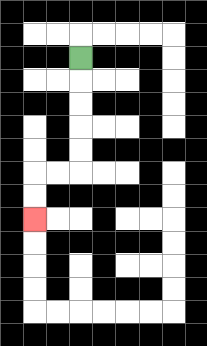{'start': '[3, 2]', 'end': '[1, 9]', 'path_directions': 'D,D,D,D,D,L,L,D,D', 'path_coordinates': '[[3, 2], [3, 3], [3, 4], [3, 5], [3, 6], [3, 7], [2, 7], [1, 7], [1, 8], [1, 9]]'}